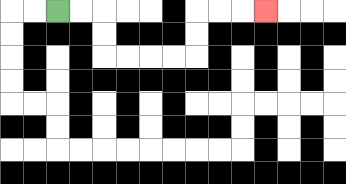{'start': '[2, 0]', 'end': '[11, 0]', 'path_directions': 'R,R,D,D,R,R,R,R,U,U,R,R,R', 'path_coordinates': '[[2, 0], [3, 0], [4, 0], [4, 1], [4, 2], [5, 2], [6, 2], [7, 2], [8, 2], [8, 1], [8, 0], [9, 0], [10, 0], [11, 0]]'}